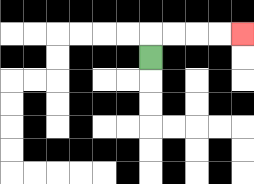{'start': '[6, 2]', 'end': '[10, 1]', 'path_directions': 'U,R,R,R,R', 'path_coordinates': '[[6, 2], [6, 1], [7, 1], [8, 1], [9, 1], [10, 1]]'}